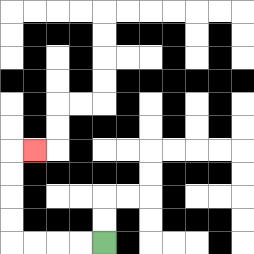{'start': '[4, 10]', 'end': '[1, 6]', 'path_directions': 'L,L,L,L,U,U,U,U,R', 'path_coordinates': '[[4, 10], [3, 10], [2, 10], [1, 10], [0, 10], [0, 9], [0, 8], [0, 7], [0, 6], [1, 6]]'}